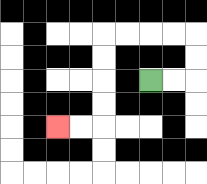{'start': '[6, 3]', 'end': '[2, 5]', 'path_directions': 'R,R,U,U,L,L,L,L,D,D,D,D,L,L', 'path_coordinates': '[[6, 3], [7, 3], [8, 3], [8, 2], [8, 1], [7, 1], [6, 1], [5, 1], [4, 1], [4, 2], [4, 3], [4, 4], [4, 5], [3, 5], [2, 5]]'}